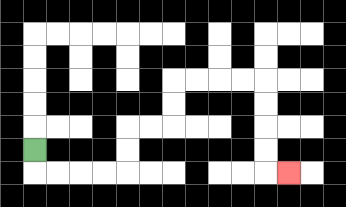{'start': '[1, 6]', 'end': '[12, 7]', 'path_directions': 'D,R,R,R,R,U,U,R,R,U,U,R,R,R,R,D,D,D,D,R', 'path_coordinates': '[[1, 6], [1, 7], [2, 7], [3, 7], [4, 7], [5, 7], [5, 6], [5, 5], [6, 5], [7, 5], [7, 4], [7, 3], [8, 3], [9, 3], [10, 3], [11, 3], [11, 4], [11, 5], [11, 6], [11, 7], [12, 7]]'}